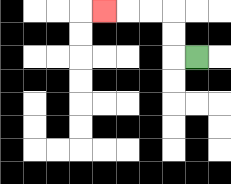{'start': '[8, 2]', 'end': '[4, 0]', 'path_directions': 'L,U,U,L,L,L', 'path_coordinates': '[[8, 2], [7, 2], [7, 1], [7, 0], [6, 0], [5, 0], [4, 0]]'}